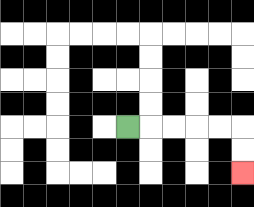{'start': '[5, 5]', 'end': '[10, 7]', 'path_directions': 'R,R,R,R,R,D,D', 'path_coordinates': '[[5, 5], [6, 5], [7, 5], [8, 5], [9, 5], [10, 5], [10, 6], [10, 7]]'}